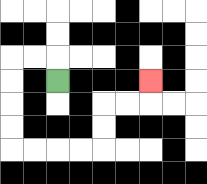{'start': '[2, 3]', 'end': '[6, 3]', 'path_directions': 'U,L,L,D,D,D,D,R,R,R,R,U,U,R,R,U', 'path_coordinates': '[[2, 3], [2, 2], [1, 2], [0, 2], [0, 3], [0, 4], [0, 5], [0, 6], [1, 6], [2, 6], [3, 6], [4, 6], [4, 5], [4, 4], [5, 4], [6, 4], [6, 3]]'}